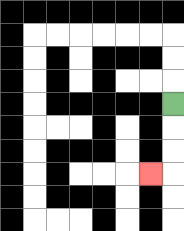{'start': '[7, 4]', 'end': '[6, 7]', 'path_directions': 'D,D,D,L', 'path_coordinates': '[[7, 4], [7, 5], [7, 6], [7, 7], [6, 7]]'}